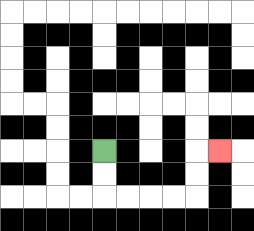{'start': '[4, 6]', 'end': '[9, 6]', 'path_directions': 'D,D,R,R,R,R,U,U,R', 'path_coordinates': '[[4, 6], [4, 7], [4, 8], [5, 8], [6, 8], [7, 8], [8, 8], [8, 7], [8, 6], [9, 6]]'}